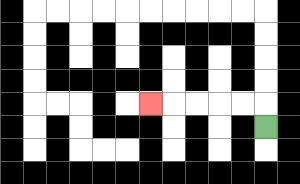{'start': '[11, 5]', 'end': '[6, 4]', 'path_directions': 'U,L,L,L,L,L', 'path_coordinates': '[[11, 5], [11, 4], [10, 4], [9, 4], [8, 4], [7, 4], [6, 4]]'}